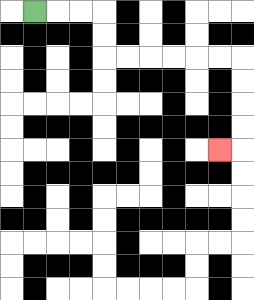{'start': '[1, 0]', 'end': '[9, 6]', 'path_directions': 'R,R,R,D,D,R,R,R,R,R,R,D,D,D,D,L', 'path_coordinates': '[[1, 0], [2, 0], [3, 0], [4, 0], [4, 1], [4, 2], [5, 2], [6, 2], [7, 2], [8, 2], [9, 2], [10, 2], [10, 3], [10, 4], [10, 5], [10, 6], [9, 6]]'}